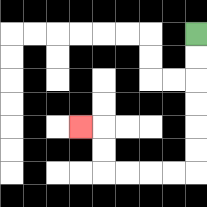{'start': '[8, 1]', 'end': '[3, 5]', 'path_directions': 'D,D,D,D,D,D,L,L,L,L,U,U,L', 'path_coordinates': '[[8, 1], [8, 2], [8, 3], [8, 4], [8, 5], [8, 6], [8, 7], [7, 7], [6, 7], [5, 7], [4, 7], [4, 6], [4, 5], [3, 5]]'}